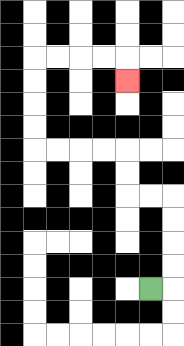{'start': '[6, 12]', 'end': '[5, 3]', 'path_directions': 'R,U,U,U,U,L,L,U,U,L,L,L,L,U,U,U,U,R,R,R,R,D', 'path_coordinates': '[[6, 12], [7, 12], [7, 11], [7, 10], [7, 9], [7, 8], [6, 8], [5, 8], [5, 7], [5, 6], [4, 6], [3, 6], [2, 6], [1, 6], [1, 5], [1, 4], [1, 3], [1, 2], [2, 2], [3, 2], [4, 2], [5, 2], [5, 3]]'}